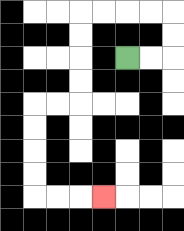{'start': '[5, 2]', 'end': '[4, 8]', 'path_directions': 'R,R,U,U,L,L,L,L,D,D,D,D,L,L,D,D,D,D,R,R,R', 'path_coordinates': '[[5, 2], [6, 2], [7, 2], [7, 1], [7, 0], [6, 0], [5, 0], [4, 0], [3, 0], [3, 1], [3, 2], [3, 3], [3, 4], [2, 4], [1, 4], [1, 5], [1, 6], [1, 7], [1, 8], [2, 8], [3, 8], [4, 8]]'}